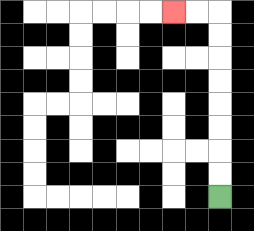{'start': '[9, 8]', 'end': '[7, 0]', 'path_directions': 'U,U,U,U,U,U,U,U,L,L', 'path_coordinates': '[[9, 8], [9, 7], [9, 6], [9, 5], [9, 4], [9, 3], [9, 2], [9, 1], [9, 0], [8, 0], [7, 0]]'}